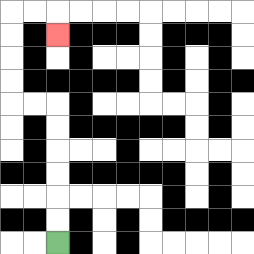{'start': '[2, 10]', 'end': '[2, 1]', 'path_directions': 'U,U,U,U,U,U,L,L,U,U,U,U,R,R,D', 'path_coordinates': '[[2, 10], [2, 9], [2, 8], [2, 7], [2, 6], [2, 5], [2, 4], [1, 4], [0, 4], [0, 3], [0, 2], [0, 1], [0, 0], [1, 0], [2, 0], [2, 1]]'}